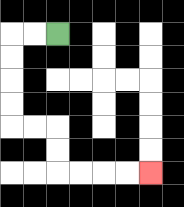{'start': '[2, 1]', 'end': '[6, 7]', 'path_directions': 'L,L,D,D,D,D,R,R,D,D,R,R,R,R', 'path_coordinates': '[[2, 1], [1, 1], [0, 1], [0, 2], [0, 3], [0, 4], [0, 5], [1, 5], [2, 5], [2, 6], [2, 7], [3, 7], [4, 7], [5, 7], [6, 7]]'}